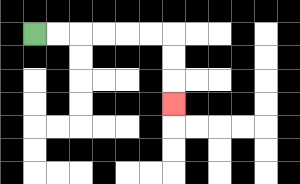{'start': '[1, 1]', 'end': '[7, 4]', 'path_directions': 'R,R,R,R,R,R,D,D,D', 'path_coordinates': '[[1, 1], [2, 1], [3, 1], [4, 1], [5, 1], [6, 1], [7, 1], [7, 2], [7, 3], [7, 4]]'}